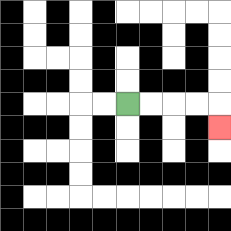{'start': '[5, 4]', 'end': '[9, 5]', 'path_directions': 'R,R,R,R,D', 'path_coordinates': '[[5, 4], [6, 4], [7, 4], [8, 4], [9, 4], [9, 5]]'}